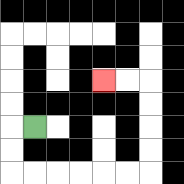{'start': '[1, 5]', 'end': '[4, 3]', 'path_directions': 'L,D,D,R,R,R,R,R,R,U,U,U,U,L,L', 'path_coordinates': '[[1, 5], [0, 5], [0, 6], [0, 7], [1, 7], [2, 7], [3, 7], [4, 7], [5, 7], [6, 7], [6, 6], [6, 5], [6, 4], [6, 3], [5, 3], [4, 3]]'}